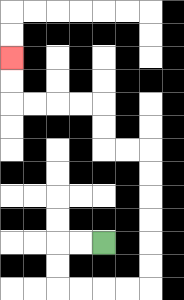{'start': '[4, 10]', 'end': '[0, 2]', 'path_directions': 'L,L,D,D,R,R,R,R,U,U,U,U,U,U,L,L,U,U,L,L,L,L,U,U', 'path_coordinates': '[[4, 10], [3, 10], [2, 10], [2, 11], [2, 12], [3, 12], [4, 12], [5, 12], [6, 12], [6, 11], [6, 10], [6, 9], [6, 8], [6, 7], [6, 6], [5, 6], [4, 6], [4, 5], [4, 4], [3, 4], [2, 4], [1, 4], [0, 4], [0, 3], [0, 2]]'}